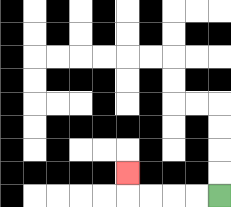{'start': '[9, 8]', 'end': '[5, 7]', 'path_directions': 'L,L,L,L,U', 'path_coordinates': '[[9, 8], [8, 8], [7, 8], [6, 8], [5, 8], [5, 7]]'}